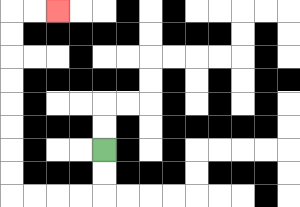{'start': '[4, 6]', 'end': '[2, 0]', 'path_directions': 'D,D,L,L,L,L,U,U,U,U,U,U,U,U,R,R', 'path_coordinates': '[[4, 6], [4, 7], [4, 8], [3, 8], [2, 8], [1, 8], [0, 8], [0, 7], [0, 6], [0, 5], [0, 4], [0, 3], [0, 2], [0, 1], [0, 0], [1, 0], [2, 0]]'}